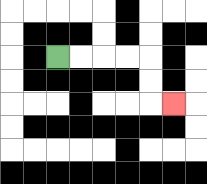{'start': '[2, 2]', 'end': '[7, 4]', 'path_directions': 'R,R,R,R,D,D,R', 'path_coordinates': '[[2, 2], [3, 2], [4, 2], [5, 2], [6, 2], [6, 3], [6, 4], [7, 4]]'}